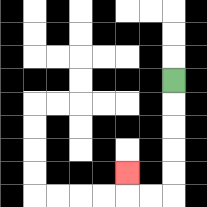{'start': '[7, 3]', 'end': '[5, 7]', 'path_directions': 'D,D,D,D,D,L,L,U', 'path_coordinates': '[[7, 3], [7, 4], [7, 5], [7, 6], [7, 7], [7, 8], [6, 8], [5, 8], [5, 7]]'}